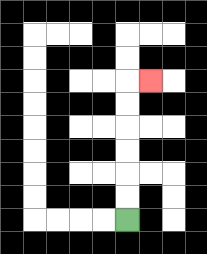{'start': '[5, 9]', 'end': '[6, 3]', 'path_directions': 'U,U,U,U,U,U,R', 'path_coordinates': '[[5, 9], [5, 8], [5, 7], [5, 6], [5, 5], [5, 4], [5, 3], [6, 3]]'}